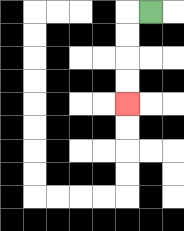{'start': '[6, 0]', 'end': '[5, 4]', 'path_directions': 'L,D,D,D,D', 'path_coordinates': '[[6, 0], [5, 0], [5, 1], [5, 2], [5, 3], [5, 4]]'}